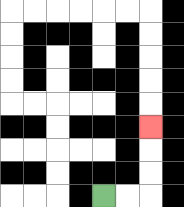{'start': '[4, 8]', 'end': '[6, 5]', 'path_directions': 'R,R,U,U,U', 'path_coordinates': '[[4, 8], [5, 8], [6, 8], [6, 7], [6, 6], [6, 5]]'}